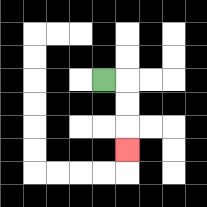{'start': '[4, 3]', 'end': '[5, 6]', 'path_directions': 'R,D,D,D', 'path_coordinates': '[[4, 3], [5, 3], [5, 4], [5, 5], [5, 6]]'}